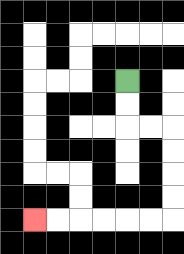{'start': '[5, 3]', 'end': '[1, 9]', 'path_directions': 'D,D,R,R,D,D,D,D,L,L,L,L,L,L', 'path_coordinates': '[[5, 3], [5, 4], [5, 5], [6, 5], [7, 5], [7, 6], [7, 7], [7, 8], [7, 9], [6, 9], [5, 9], [4, 9], [3, 9], [2, 9], [1, 9]]'}